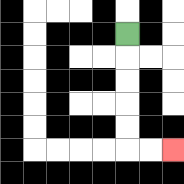{'start': '[5, 1]', 'end': '[7, 6]', 'path_directions': 'D,D,D,D,D,R,R', 'path_coordinates': '[[5, 1], [5, 2], [5, 3], [5, 4], [5, 5], [5, 6], [6, 6], [7, 6]]'}